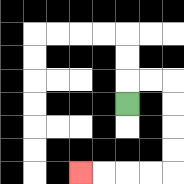{'start': '[5, 4]', 'end': '[3, 7]', 'path_directions': 'U,R,R,D,D,D,D,L,L,L,L', 'path_coordinates': '[[5, 4], [5, 3], [6, 3], [7, 3], [7, 4], [7, 5], [7, 6], [7, 7], [6, 7], [5, 7], [4, 7], [3, 7]]'}